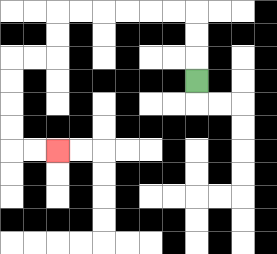{'start': '[8, 3]', 'end': '[2, 6]', 'path_directions': 'U,U,U,L,L,L,L,L,L,D,D,L,L,D,D,D,D,R,R', 'path_coordinates': '[[8, 3], [8, 2], [8, 1], [8, 0], [7, 0], [6, 0], [5, 0], [4, 0], [3, 0], [2, 0], [2, 1], [2, 2], [1, 2], [0, 2], [0, 3], [0, 4], [0, 5], [0, 6], [1, 6], [2, 6]]'}